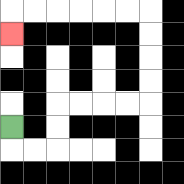{'start': '[0, 5]', 'end': '[0, 1]', 'path_directions': 'D,R,R,U,U,R,R,R,R,U,U,U,U,L,L,L,L,L,L,D', 'path_coordinates': '[[0, 5], [0, 6], [1, 6], [2, 6], [2, 5], [2, 4], [3, 4], [4, 4], [5, 4], [6, 4], [6, 3], [6, 2], [6, 1], [6, 0], [5, 0], [4, 0], [3, 0], [2, 0], [1, 0], [0, 0], [0, 1]]'}